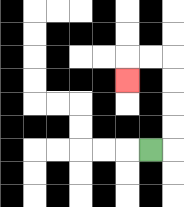{'start': '[6, 6]', 'end': '[5, 3]', 'path_directions': 'R,U,U,U,U,L,L,D', 'path_coordinates': '[[6, 6], [7, 6], [7, 5], [7, 4], [7, 3], [7, 2], [6, 2], [5, 2], [5, 3]]'}